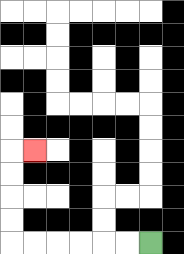{'start': '[6, 10]', 'end': '[1, 6]', 'path_directions': 'L,L,L,L,L,L,U,U,U,U,R', 'path_coordinates': '[[6, 10], [5, 10], [4, 10], [3, 10], [2, 10], [1, 10], [0, 10], [0, 9], [0, 8], [0, 7], [0, 6], [1, 6]]'}